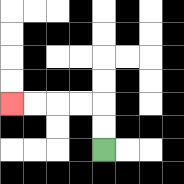{'start': '[4, 6]', 'end': '[0, 4]', 'path_directions': 'U,U,L,L,L,L', 'path_coordinates': '[[4, 6], [4, 5], [4, 4], [3, 4], [2, 4], [1, 4], [0, 4]]'}